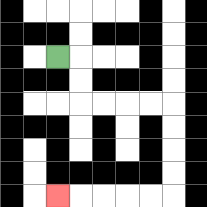{'start': '[2, 2]', 'end': '[2, 8]', 'path_directions': 'R,D,D,R,R,R,R,D,D,D,D,L,L,L,L,L', 'path_coordinates': '[[2, 2], [3, 2], [3, 3], [3, 4], [4, 4], [5, 4], [6, 4], [7, 4], [7, 5], [7, 6], [7, 7], [7, 8], [6, 8], [5, 8], [4, 8], [3, 8], [2, 8]]'}